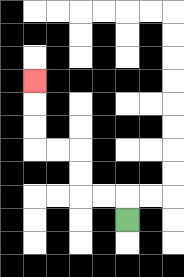{'start': '[5, 9]', 'end': '[1, 3]', 'path_directions': 'U,L,L,U,U,L,L,U,U,U', 'path_coordinates': '[[5, 9], [5, 8], [4, 8], [3, 8], [3, 7], [3, 6], [2, 6], [1, 6], [1, 5], [1, 4], [1, 3]]'}